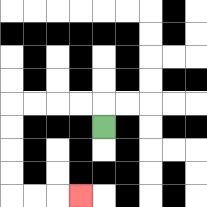{'start': '[4, 5]', 'end': '[3, 8]', 'path_directions': 'U,L,L,L,L,D,D,D,D,R,R,R', 'path_coordinates': '[[4, 5], [4, 4], [3, 4], [2, 4], [1, 4], [0, 4], [0, 5], [0, 6], [0, 7], [0, 8], [1, 8], [2, 8], [3, 8]]'}